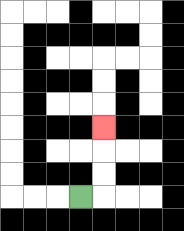{'start': '[3, 8]', 'end': '[4, 5]', 'path_directions': 'R,U,U,U', 'path_coordinates': '[[3, 8], [4, 8], [4, 7], [4, 6], [4, 5]]'}